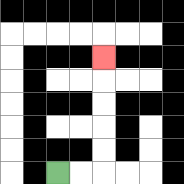{'start': '[2, 7]', 'end': '[4, 2]', 'path_directions': 'R,R,U,U,U,U,U', 'path_coordinates': '[[2, 7], [3, 7], [4, 7], [4, 6], [4, 5], [4, 4], [4, 3], [4, 2]]'}